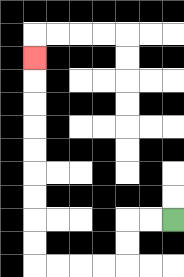{'start': '[7, 9]', 'end': '[1, 2]', 'path_directions': 'L,L,D,D,L,L,L,L,U,U,U,U,U,U,U,U,U', 'path_coordinates': '[[7, 9], [6, 9], [5, 9], [5, 10], [5, 11], [4, 11], [3, 11], [2, 11], [1, 11], [1, 10], [1, 9], [1, 8], [1, 7], [1, 6], [1, 5], [1, 4], [1, 3], [1, 2]]'}